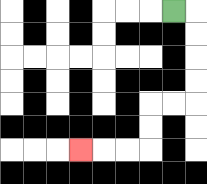{'start': '[7, 0]', 'end': '[3, 6]', 'path_directions': 'R,D,D,D,D,L,L,D,D,L,L,L', 'path_coordinates': '[[7, 0], [8, 0], [8, 1], [8, 2], [8, 3], [8, 4], [7, 4], [6, 4], [6, 5], [6, 6], [5, 6], [4, 6], [3, 6]]'}